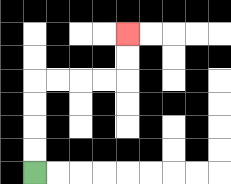{'start': '[1, 7]', 'end': '[5, 1]', 'path_directions': 'U,U,U,U,R,R,R,R,U,U', 'path_coordinates': '[[1, 7], [1, 6], [1, 5], [1, 4], [1, 3], [2, 3], [3, 3], [4, 3], [5, 3], [5, 2], [5, 1]]'}